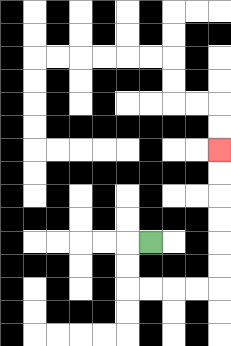{'start': '[6, 10]', 'end': '[9, 6]', 'path_directions': 'L,D,D,R,R,R,R,U,U,U,U,U,U', 'path_coordinates': '[[6, 10], [5, 10], [5, 11], [5, 12], [6, 12], [7, 12], [8, 12], [9, 12], [9, 11], [9, 10], [9, 9], [9, 8], [9, 7], [9, 6]]'}